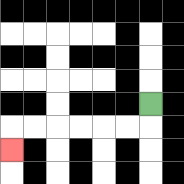{'start': '[6, 4]', 'end': '[0, 6]', 'path_directions': 'D,L,L,L,L,L,L,D', 'path_coordinates': '[[6, 4], [6, 5], [5, 5], [4, 5], [3, 5], [2, 5], [1, 5], [0, 5], [0, 6]]'}